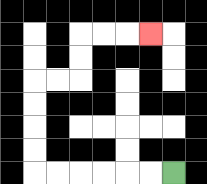{'start': '[7, 7]', 'end': '[6, 1]', 'path_directions': 'L,L,L,L,L,L,U,U,U,U,R,R,U,U,R,R,R', 'path_coordinates': '[[7, 7], [6, 7], [5, 7], [4, 7], [3, 7], [2, 7], [1, 7], [1, 6], [1, 5], [1, 4], [1, 3], [2, 3], [3, 3], [3, 2], [3, 1], [4, 1], [5, 1], [6, 1]]'}